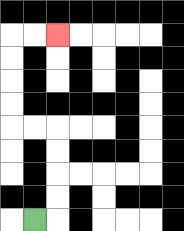{'start': '[1, 9]', 'end': '[2, 1]', 'path_directions': 'R,U,U,U,U,L,L,U,U,U,U,R,R', 'path_coordinates': '[[1, 9], [2, 9], [2, 8], [2, 7], [2, 6], [2, 5], [1, 5], [0, 5], [0, 4], [0, 3], [0, 2], [0, 1], [1, 1], [2, 1]]'}